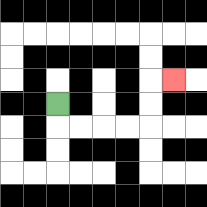{'start': '[2, 4]', 'end': '[7, 3]', 'path_directions': 'D,R,R,R,R,U,U,R', 'path_coordinates': '[[2, 4], [2, 5], [3, 5], [4, 5], [5, 5], [6, 5], [6, 4], [6, 3], [7, 3]]'}